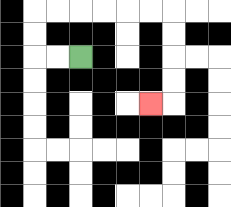{'start': '[3, 2]', 'end': '[6, 4]', 'path_directions': 'L,L,U,U,R,R,R,R,R,R,D,D,D,D,L', 'path_coordinates': '[[3, 2], [2, 2], [1, 2], [1, 1], [1, 0], [2, 0], [3, 0], [4, 0], [5, 0], [6, 0], [7, 0], [7, 1], [7, 2], [7, 3], [7, 4], [6, 4]]'}